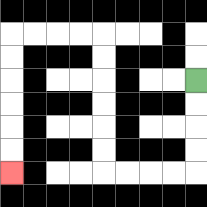{'start': '[8, 3]', 'end': '[0, 7]', 'path_directions': 'D,D,D,D,L,L,L,L,U,U,U,U,U,U,L,L,L,L,D,D,D,D,D,D', 'path_coordinates': '[[8, 3], [8, 4], [8, 5], [8, 6], [8, 7], [7, 7], [6, 7], [5, 7], [4, 7], [4, 6], [4, 5], [4, 4], [4, 3], [4, 2], [4, 1], [3, 1], [2, 1], [1, 1], [0, 1], [0, 2], [0, 3], [0, 4], [0, 5], [0, 6], [0, 7]]'}